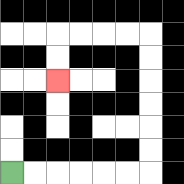{'start': '[0, 7]', 'end': '[2, 3]', 'path_directions': 'R,R,R,R,R,R,U,U,U,U,U,U,L,L,L,L,D,D', 'path_coordinates': '[[0, 7], [1, 7], [2, 7], [3, 7], [4, 7], [5, 7], [6, 7], [6, 6], [6, 5], [6, 4], [6, 3], [6, 2], [6, 1], [5, 1], [4, 1], [3, 1], [2, 1], [2, 2], [2, 3]]'}